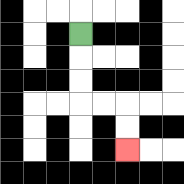{'start': '[3, 1]', 'end': '[5, 6]', 'path_directions': 'D,D,D,R,R,D,D', 'path_coordinates': '[[3, 1], [3, 2], [3, 3], [3, 4], [4, 4], [5, 4], [5, 5], [5, 6]]'}